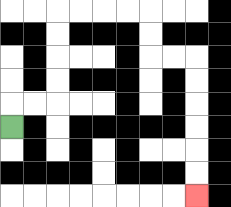{'start': '[0, 5]', 'end': '[8, 8]', 'path_directions': 'U,R,R,U,U,U,U,R,R,R,R,D,D,R,R,D,D,D,D,D,D', 'path_coordinates': '[[0, 5], [0, 4], [1, 4], [2, 4], [2, 3], [2, 2], [2, 1], [2, 0], [3, 0], [4, 0], [5, 0], [6, 0], [6, 1], [6, 2], [7, 2], [8, 2], [8, 3], [8, 4], [8, 5], [8, 6], [8, 7], [8, 8]]'}